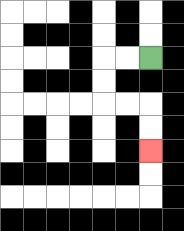{'start': '[6, 2]', 'end': '[6, 6]', 'path_directions': 'L,L,D,D,R,R,D,D', 'path_coordinates': '[[6, 2], [5, 2], [4, 2], [4, 3], [4, 4], [5, 4], [6, 4], [6, 5], [6, 6]]'}